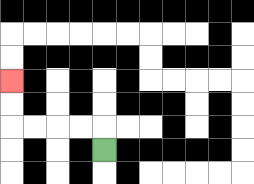{'start': '[4, 6]', 'end': '[0, 3]', 'path_directions': 'U,L,L,L,L,U,U', 'path_coordinates': '[[4, 6], [4, 5], [3, 5], [2, 5], [1, 5], [0, 5], [0, 4], [0, 3]]'}